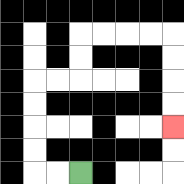{'start': '[3, 7]', 'end': '[7, 5]', 'path_directions': 'L,L,U,U,U,U,R,R,U,U,R,R,R,R,D,D,D,D', 'path_coordinates': '[[3, 7], [2, 7], [1, 7], [1, 6], [1, 5], [1, 4], [1, 3], [2, 3], [3, 3], [3, 2], [3, 1], [4, 1], [5, 1], [6, 1], [7, 1], [7, 2], [7, 3], [7, 4], [7, 5]]'}